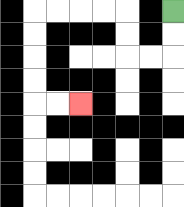{'start': '[7, 0]', 'end': '[3, 4]', 'path_directions': 'D,D,L,L,U,U,L,L,L,L,D,D,D,D,R,R', 'path_coordinates': '[[7, 0], [7, 1], [7, 2], [6, 2], [5, 2], [5, 1], [5, 0], [4, 0], [3, 0], [2, 0], [1, 0], [1, 1], [1, 2], [1, 3], [1, 4], [2, 4], [3, 4]]'}